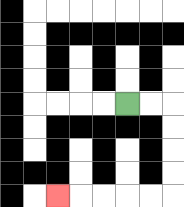{'start': '[5, 4]', 'end': '[2, 8]', 'path_directions': 'R,R,D,D,D,D,L,L,L,L,L', 'path_coordinates': '[[5, 4], [6, 4], [7, 4], [7, 5], [7, 6], [7, 7], [7, 8], [6, 8], [5, 8], [4, 8], [3, 8], [2, 8]]'}